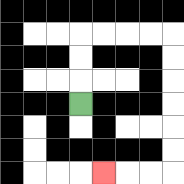{'start': '[3, 4]', 'end': '[4, 7]', 'path_directions': 'U,U,U,R,R,R,R,D,D,D,D,D,D,L,L,L', 'path_coordinates': '[[3, 4], [3, 3], [3, 2], [3, 1], [4, 1], [5, 1], [6, 1], [7, 1], [7, 2], [7, 3], [7, 4], [7, 5], [7, 6], [7, 7], [6, 7], [5, 7], [4, 7]]'}